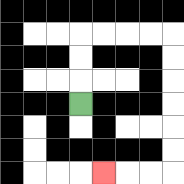{'start': '[3, 4]', 'end': '[4, 7]', 'path_directions': 'U,U,U,R,R,R,R,D,D,D,D,D,D,L,L,L', 'path_coordinates': '[[3, 4], [3, 3], [3, 2], [3, 1], [4, 1], [5, 1], [6, 1], [7, 1], [7, 2], [7, 3], [7, 4], [7, 5], [7, 6], [7, 7], [6, 7], [5, 7], [4, 7]]'}